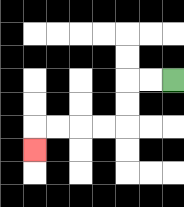{'start': '[7, 3]', 'end': '[1, 6]', 'path_directions': 'L,L,D,D,L,L,L,L,D', 'path_coordinates': '[[7, 3], [6, 3], [5, 3], [5, 4], [5, 5], [4, 5], [3, 5], [2, 5], [1, 5], [1, 6]]'}